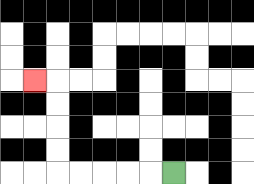{'start': '[7, 7]', 'end': '[1, 3]', 'path_directions': 'L,L,L,L,L,U,U,U,U,L', 'path_coordinates': '[[7, 7], [6, 7], [5, 7], [4, 7], [3, 7], [2, 7], [2, 6], [2, 5], [2, 4], [2, 3], [1, 3]]'}